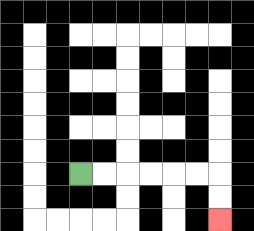{'start': '[3, 7]', 'end': '[9, 9]', 'path_directions': 'R,R,R,R,R,R,D,D', 'path_coordinates': '[[3, 7], [4, 7], [5, 7], [6, 7], [7, 7], [8, 7], [9, 7], [9, 8], [9, 9]]'}